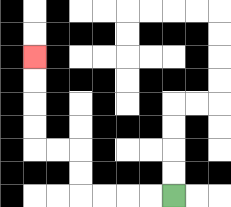{'start': '[7, 8]', 'end': '[1, 2]', 'path_directions': 'L,L,L,L,U,U,L,L,U,U,U,U', 'path_coordinates': '[[7, 8], [6, 8], [5, 8], [4, 8], [3, 8], [3, 7], [3, 6], [2, 6], [1, 6], [1, 5], [1, 4], [1, 3], [1, 2]]'}